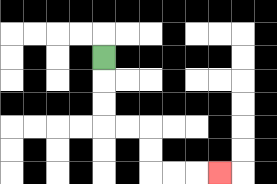{'start': '[4, 2]', 'end': '[9, 7]', 'path_directions': 'D,D,D,R,R,D,D,R,R,R', 'path_coordinates': '[[4, 2], [4, 3], [4, 4], [4, 5], [5, 5], [6, 5], [6, 6], [6, 7], [7, 7], [8, 7], [9, 7]]'}